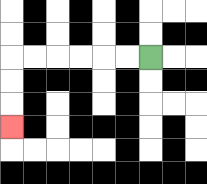{'start': '[6, 2]', 'end': '[0, 5]', 'path_directions': 'L,L,L,L,L,L,D,D,D', 'path_coordinates': '[[6, 2], [5, 2], [4, 2], [3, 2], [2, 2], [1, 2], [0, 2], [0, 3], [0, 4], [0, 5]]'}